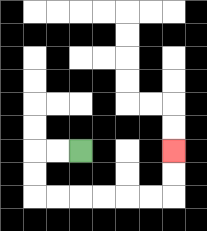{'start': '[3, 6]', 'end': '[7, 6]', 'path_directions': 'L,L,D,D,R,R,R,R,R,R,U,U', 'path_coordinates': '[[3, 6], [2, 6], [1, 6], [1, 7], [1, 8], [2, 8], [3, 8], [4, 8], [5, 8], [6, 8], [7, 8], [7, 7], [7, 6]]'}